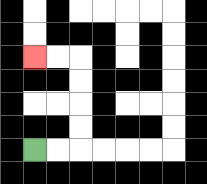{'start': '[1, 6]', 'end': '[1, 2]', 'path_directions': 'R,R,U,U,U,U,L,L', 'path_coordinates': '[[1, 6], [2, 6], [3, 6], [3, 5], [3, 4], [3, 3], [3, 2], [2, 2], [1, 2]]'}